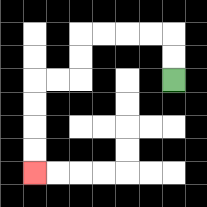{'start': '[7, 3]', 'end': '[1, 7]', 'path_directions': 'U,U,L,L,L,L,D,D,L,L,D,D,D,D', 'path_coordinates': '[[7, 3], [7, 2], [7, 1], [6, 1], [5, 1], [4, 1], [3, 1], [3, 2], [3, 3], [2, 3], [1, 3], [1, 4], [1, 5], [1, 6], [1, 7]]'}